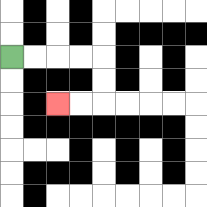{'start': '[0, 2]', 'end': '[2, 4]', 'path_directions': 'R,R,R,R,D,D,L,L', 'path_coordinates': '[[0, 2], [1, 2], [2, 2], [3, 2], [4, 2], [4, 3], [4, 4], [3, 4], [2, 4]]'}